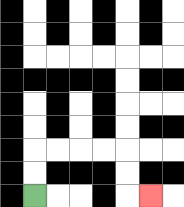{'start': '[1, 8]', 'end': '[6, 8]', 'path_directions': 'U,U,R,R,R,R,D,D,R', 'path_coordinates': '[[1, 8], [1, 7], [1, 6], [2, 6], [3, 6], [4, 6], [5, 6], [5, 7], [5, 8], [6, 8]]'}